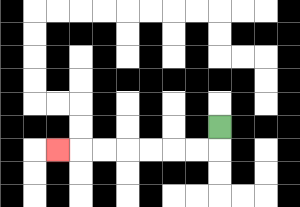{'start': '[9, 5]', 'end': '[2, 6]', 'path_directions': 'D,L,L,L,L,L,L,L', 'path_coordinates': '[[9, 5], [9, 6], [8, 6], [7, 6], [6, 6], [5, 6], [4, 6], [3, 6], [2, 6]]'}